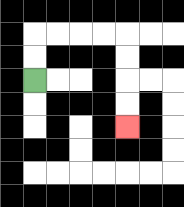{'start': '[1, 3]', 'end': '[5, 5]', 'path_directions': 'U,U,R,R,R,R,D,D,D,D', 'path_coordinates': '[[1, 3], [1, 2], [1, 1], [2, 1], [3, 1], [4, 1], [5, 1], [5, 2], [5, 3], [5, 4], [5, 5]]'}